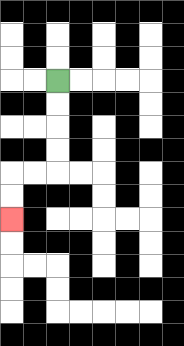{'start': '[2, 3]', 'end': '[0, 9]', 'path_directions': 'D,D,D,D,L,L,D,D', 'path_coordinates': '[[2, 3], [2, 4], [2, 5], [2, 6], [2, 7], [1, 7], [0, 7], [0, 8], [0, 9]]'}